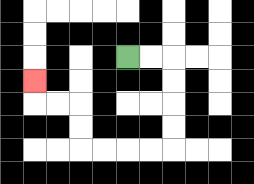{'start': '[5, 2]', 'end': '[1, 3]', 'path_directions': 'R,R,D,D,D,D,L,L,L,L,U,U,L,L,U', 'path_coordinates': '[[5, 2], [6, 2], [7, 2], [7, 3], [7, 4], [7, 5], [7, 6], [6, 6], [5, 6], [4, 6], [3, 6], [3, 5], [3, 4], [2, 4], [1, 4], [1, 3]]'}